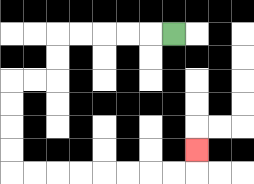{'start': '[7, 1]', 'end': '[8, 6]', 'path_directions': 'L,L,L,L,L,D,D,L,L,D,D,D,D,R,R,R,R,R,R,R,R,U', 'path_coordinates': '[[7, 1], [6, 1], [5, 1], [4, 1], [3, 1], [2, 1], [2, 2], [2, 3], [1, 3], [0, 3], [0, 4], [0, 5], [0, 6], [0, 7], [1, 7], [2, 7], [3, 7], [4, 7], [5, 7], [6, 7], [7, 7], [8, 7], [8, 6]]'}